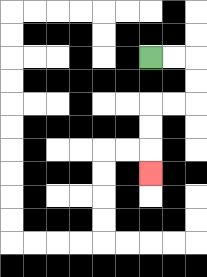{'start': '[6, 2]', 'end': '[6, 7]', 'path_directions': 'R,R,D,D,L,L,D,D,D', 'path_coordinates': '[[6, 2], [7, 2], [8, 2], [8, 3], [8, 4], [7, 4], [6, 4], [6, 5], [6, 6], [6, 7]]'}